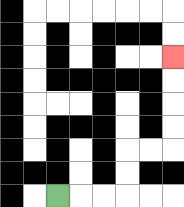{'start': '[2, 8]', 'end': '[7, 2]', 'path_directions': 'R,R,R,U,U,R,R,U,U,U,U', 'path_coordinates': '[[2, 8], [3, 8], [4, 8], [5, 8], [5, 7], [5, 6], [6, 6], [7, 6], [7, 5], [7, 4], [7, 3], [7, 2]]'}